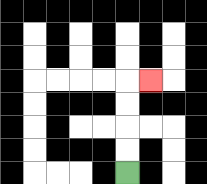{'start': '[5, 7]', 'end': '[6, 3]', 'path_directions': 'U,U,U,U,R', 'path_coordinates': '[[5, 7], [5, 6], [5, 5], [5, 4], [5, 3], [6, 3]]'}